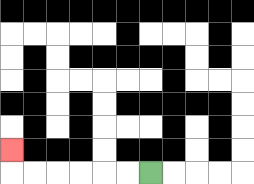{'start': '[6, 7]', 'end': '[0, 6]', 'path_directions': 'L,L,L,L,L,L,U', 'path_coordinates': '[[6, 7], [5, 7], [4, 7], [3, 7], [2, 7], [1, 7], [0, 7], [0, 6]]'}